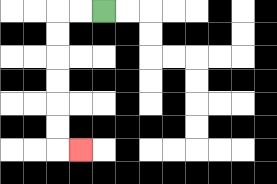{'start': '[4, 0]', 'end': '[3, 6]', 'path_directions': 'L,L,D,D,D,D,D,D,R', 'path_coordinates': '[[4, 0], [3, 0], [2, 0], [2, 1], [2, 2], [2, 3], [2, 4], [2, 5], [2, 6], [3, 6]]'}